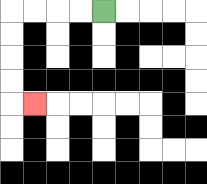{'start': '[4, 0]', 'end': '[1, 4]', 'path_directions': 'L,L,L,L,D,D,D,D,R', 'path_coordinates': '[[4, 0], [3, 0], [2, 0], [1, 0], [0, 0], [0, 1], [0, 2], [0, 3], [0, 4], [1, 4]]'}